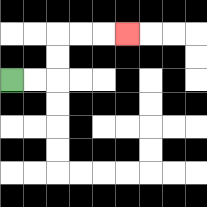{'start': '[0, 3]', 'end': '[5, 1]', 'path_directions': 'R,R,U,U,R,R,R', 'path_coordinates': '[[0, 3], [1, 3], [2, 3], [2, 2], [2, 1], [3, 1], [4, 1], [5, 1]]'}